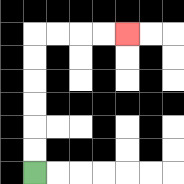{'start': '[1, 7]', 'end': '[5, 1]', 'path_directions': 'U,U,U,U,U,U,R,R,R,R', 'path_coordinates': '[[1, 7], [1, 6], [1, 5], [1, 4], [1, 3], [1, 2], [1, 1], [2, 1], [3, 1], [4, 1], [5, 1]]'}